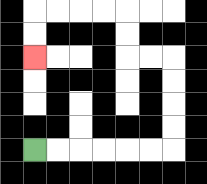{'start': '[1, 6]', 'end': '[1, 2]', 'path_directions': 'R,R,R,R,R,R,U,U,U,U,L,L,U,U,L,L,L,L,D,D', 'path_coordinates': '[[1, 6], [2, 6], [3, 6], [4, 6], [5, 6], [6, 6], [7, 6], [7, 5], [7, 4], [7, 3], [7, 2], [6, 2], [5, 2], [5, 1], [5, 0], [4, 0], [3, 0], [2, 0], [1, 0], [1, 1], [1, 2]]'}